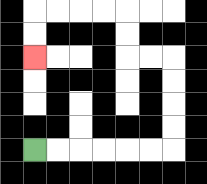{'start': '[1, 6]', 'end': '[1, 2]', 'path_directions': 'R,R,R,R,R,R,U,U,U,U,L,L,U,U,L,L,L,L,D,D', 'path_coordinates': '[[1, 6], [2, 6], [3, 6], [4, 6], [5, 6], [6, 6], [7, 6], [7, 5], [7, 4], [7, 3], [7, 2], [6, 2], [5, 2], [5, 1], [5, 0], [4, 0], [3, 0], [2, 0], [1, 0], [1, 1], [1, 2]]'}